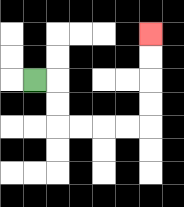{'start': '[1, 3]', 'end': '[6, 1]', 'path_directions': 'R,D,D,R,R,R,R,U,U,U,U', 'path_coordinates': '[[1, 3], [2, 3], [2, 4], [2, 5], [3, 5], [4, 5], [5, 5], [6, 5], [6, 4], [6, 3], [6, 2], [6, 1]]'}